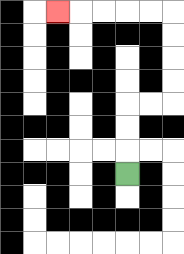{'start': '[5, 7]', 'end': '[2, 0]', 'path_directions': 'U,U,U,R,R,U,U,U,U,L,L,L,L,L', 'path_coordinates': '[[5, 7], [5, 6], [5, 5], [5, 4], [6, 4], [7, 4], [7, 3], [7, 2], [7, 1], [7, 0], [6, 0], [5, 0], [4, 0], [3, 0], [2, 0]]'}